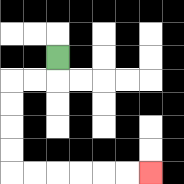{'start': '[2, 2]', 'end': '[6, 7]', 'path_directions': 'D,L,L,D,D,D,D,R,R,R,R,R,R', 'path_coordinates': '[[2, 2], [2, 3], [1, 3], [0, 3], [0, 4], [0, 5], [0, 6], [0, 7], [1, 7], [2, 7], [3, 7], [4, 7], [5, 7], [6, 7]]'}